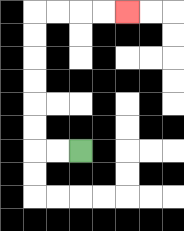{'start': '[3, 6]', 'end': '[5, 0]', 'path_directions': 'L,L,U,U,U,U,U,U,R,R,R,R', 'path_coordinates': '[[3, 6], [2, 6], [1, 6], [1, 5], [1, 4], [1, 3], [1, 2], [1, 1], [1, 0], [2, 0], [3, 0], [4, 0], [5, 0]]'}